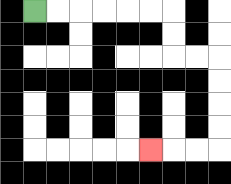{'start': '[1, 0]', 'end': '[6, 6]', 'path_directions': 'R,R,R,R,R,R,D,D,R,R,D,D,D,D,L,L,L', 'path_coordinates': '[[1, 0], [2, 0], [3, 0], [4, 0], [5, 0], [6, 0], [7, 0], [7, 1], [7, 2], [8, 2], [9, 2], [9, 3], [9, 4], [9, 5], [9, 6], [8, 6], [7, 6], [6, 6]]'}